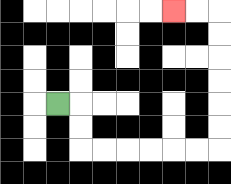{'start': '[2, 4]', 'end': '[7, 0]', 'path_directions': 'R,D,D,R,R,R,R,R,R,U,U,U,U,U,U,L,L', 'path_coordinates': '[[2, 4], [3, 4], [3, 5], [3, 6], [4, 6], [5, 6], [6, 6], [7, 6], [8, 6], [9, 6], [9, 5], [9, 4], [9, 3], [9, 2], [9, 1], [9, 0], [8, 0], [7, 0]]'}